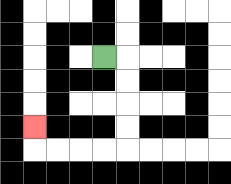{'start': '[4, 2]', 'end': '[1, 5]', 'path_directions': 'R,D,D,D,D,L,L,L,L,U', 'path_coordinates': '[[4, 2], [5, 2], [5, 3], [5, 4], [5, 5], [5, 6], [4, 6], [3, 6], [2, 6], [1, 6], [1, 5]]'}